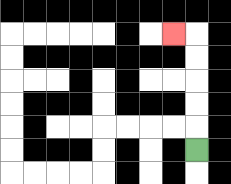{'start': '[8, 6]', 'end': '[7, 1]', 'path_directions': 'U,U,U,U,U,L', 'path_coordinates': '[[8, 6], [8, 5], [8, 4], [8, 3], [8, 2], [8, 1], [7, 1]]'}